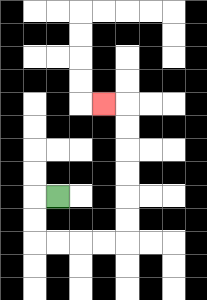{'start': '[2, 8]', 'end': '[4, 4]', 'path_directions': 'L,D,D,R,R,R,R,U,U,U,U,U,U,L', 'path_coordinates': '[[2, 8], [1, 8], [1, 9], [1, 10], [2, 10], [3, 10], [4, 10], [5, 10], [5, 9], [5, 8], [5, 7], [5, 6], [5, 5], [5, 4], [4, 4]]'}